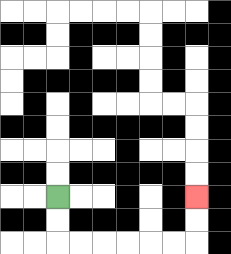{'start': '[2, 8]', 'end': '[8, 8]', 'path_directions': 'D,D,R,R,R,R,R,R,U,U', 'path_coordinates': '[[2, 8], [2, 9], [2, 10], [3, 10], [4, 10], [5, 10], [6, 10], [7, 10], [8, 10], [8, 9], [8, 8]]'}